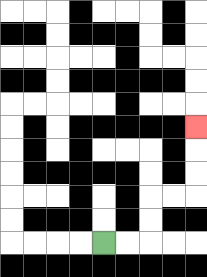{'start': '[4, 10]', 'end': '[8, 5]', 'path_directions': 'R,R,U,U,R,R,U,U,U', 'path_coordinates': '[[4, 10], [5, 10], [6, 10], [6, 9], [6, 8], [7, 8], [8, 8], [8, 7], [8, 6], [8, 5]]'}